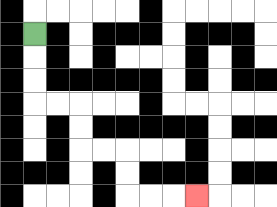{'start': '[1, 1]', 'end': '[8, 8]', 'path_directions': 'D,D,D,R,R,D,D,R,R,D,D,R,R,R', 'path_coordinates': '[[1, 1], [1, 2], [1, 3], [1, 4], [2, 4], [3, 4], [3, 5], [3, 6], [4, 6], [5, 6], [5, 7], [5, 8], [6, 8], [7, 8], [8, 8]]'}